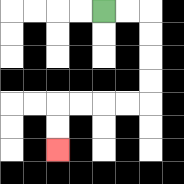{'start': '[4, 0]', 'end': '[2, 6]', 'path_directions': 'R,R,D,D,D,D,L,L,L,L,D,D', 'path_coordinates': '[[4, 0], [5, 0], [6, 0], [6, 1], [6, 2], [6, 3], [6, 4], [5, 4], [4, 4], [3, 4], [2, 4], [2, 5], [2, 6]]'}